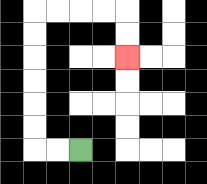{'start': '[3, 6]', 'end': '[5, 2]', 'path_directions': 'L,L,U,U,U,U,U,U,R,R,R,R,D,D', 'path_coordinates': '[[3, 6], [2, 6], [1, 6], [1, 5], [1, 4], [1, 3], [1, 2], [1, 1], [1, 0], [2, 0], [3, 0], [4, 0], [5, 0], [5, 1], [5, 2]]'}